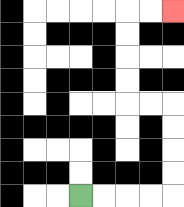{'start': '[3, 8]', 'end': '[7, 0]', 'path_directions': 'R,R,R,R,U,U,U,U,L,L,U,U,U,U,R,R', 'path_coordinates': '[[3, 8], [4, 8], [5, 8], [6, 8], [7, 8], [7, 7], [7, 6], [7, 5], [7, 4], [6, 4], [5, 4], [5, 3], [5, 2], [5, 1], [5, 0], [6, 0], [7, 0]]'}